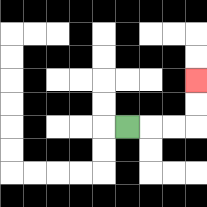{'start': '[5, 5]', 'end': '[8, 3]', 'path_directions': 'R,R,R,U,U', 'path_coordinates': '[[5, 5], [6, 5], [7, 5], [8, 5], [8, 4], [8, 3]]'}